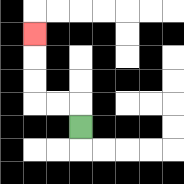{'start': '[3, 5]', 'end': '[1, 1]', 'path_directions': 'U,L,L,U,U,U', 'path_coordinates': '[[3, 5], [3, 4], [2, 4], [1, 4], [1, 3], [1, 2], [1, 1]]'}